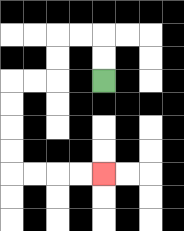{'start': '[4, 3]', 'end': '[4, 7]', 'path_directions': 'U,U,L,L,D,D,L,L,D,D,D,D,R,R,R,R', 'path_coordinates': '[[4, 3], [4, 2], [4, 1], [3, 1], [2, 1], [2, 2], [2, 3], [1, 3], [0, 3], [0, 4], [0, 5], [0, 6], [0, 7], [1, 7], [2, 7], [3, 7], [4, 7]]'}